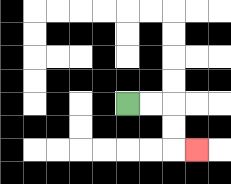{'start': '[5, 4]', 'end': '[8, 6]', 'path_directions': 'R,R,D,D,R', 'path_coordinates': '[[5, 4], [6, 4], [7, 4], [7, 5], [7, 6], [8, 6]]'}